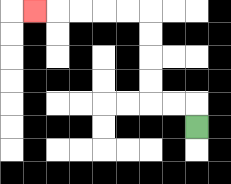{'start': '[8, 5]', 'end': '[1, 0]', 'path_directions': 'U,L,L,U,U,U,U,L,L,L,L,L', 'path_coordinates': '[[8, 5], [8, 4], [7, 4], [6, 4], [6, 3], [6, 2], [6, 1], [6, 0], [5, 0], [4, 0], [3, 0], [2, 0], [1, 0]]'}